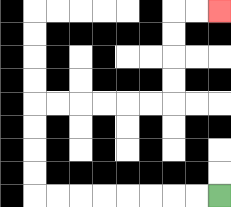{'start': '[9, 8]', 'end': '[9, 0]', 'path_directions': 'L,L,L,L,L,L,L,L,U,U,U,U,R,R,R,R,R,R,U,U,U,U,R,R', 'path_coordinates': '[[9, 8], [8, 8], [7, 8], [6, 8], [5, 8], [4, 8], [3, 8], [2, 8], [1, 8], [1, 7], [1, 6], [1, 5], [1, 4], [2, 4], [3, 4], [4, 4], [5, 4], [6, 4], [7, 4], [7, 3], [7, 2], [7, 1], [7, 0], [8, 0], [9, 0]]'}